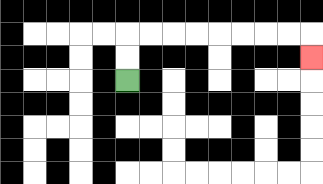{'start': '[5, 3]', 'end': '[13, 2]', 'path_directions': 'U,U,R,R,R,R,R,R,R,R,D', 'path_coordinates': '[[5, 3], [5, 2], [5, 1], [6, 1], [7, 1], [8, 1], [9, 1], [10, 1], [11, 1], [12, 1], [13, 1], [13, 2]]'}